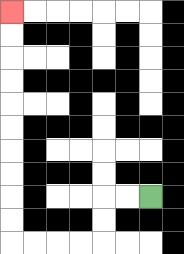{'start': '[6, 8]', 'end': '[0, 0]', 'path_directions': 'L,L,D,D,L,L,L,L,U,U,U,U,U,U,U,U,U,U', 'path_coordinates': '[[6, 8], [5, 8], [4, 8], [4, 9], [4, 10], [3, 10], [2, 10], [1, 10], [0, 10], [0, 9], [0, 8], [0, 7], [0, 6], [0, 5], [0, 4], [0, 3], [0, 2], [0, 1], [0, 0]]'}